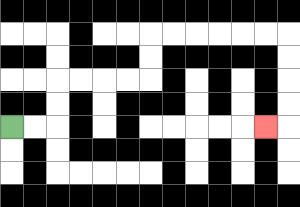{'start': '[0, 5]', 'end': '[11, 5]', 'path_directions': 'R,R,U,U,R,R,R,R,U,U,R,R,R,R,R,R,D,D,D,D,L', 'path_coordinates': '[[0, 5], [1, 5], [2, 5], [2, 4], [2, 3], [3, 3], [4, 3], [5, 3], [6, 3], [6, 2], [6, 1], [7, 1], [8, 1], [9, 1], [10, 1], [11, 1], [12, 1], [12, 2], [12, 3], [12, 4], [12, 5], [11, 5]]'}